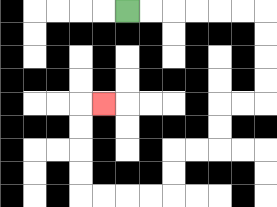{'start': '[5, 0]', 'end': '[4, 4]', 'path_directions': 'R,R,R,R,R,R,D,D,D,D,L,L,D,D,L,L,D,D,L,L,L,L,U,U,U,U,R', 'path_coordinates': '[[5, 0], [6, 0], [7, 0], [8, 0], [9, 0], [10, 0], [11, 0], [11, 1], [11, 2], [11, 3], [11, 4], [10, 4], [9, 4], [9, 5], [9, 6], [8, 6], [7, 6], [7, 7], [7, 8], [6, 8], [5, 8], [4, 8], [3, 8], [3, 7], [3, 6], [3, 5], [3, 4], [4, 4]]'}